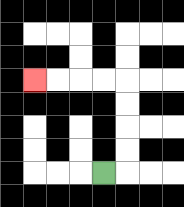{'start': '[4, 7]', 'end': '[1, 3]', 'path_directions': 'R,U,U,U,U,L,L,L,L', 'path_coordinates': '[[4, 7], [5, 7], [5, 6], [5, 5], [5, 4], [5, 3], [4, 3], [3, 3], [2, 3], [1, 3]]'}